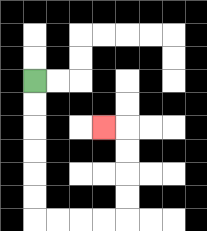{'start': '[1, 3]', 'end': '[4, 5]', 'path_directions': 'D,D,D,D,D,D,R,R,R,R,U,U,U,U,L', 'path_coordinates': '[[1, 3], [1, 4], [1, 5], [1, 6], [1, 7], [1, 8], [1, 9], [2, 9], [3, 9], [4, 9], [5, 9], [5, 8], [5, 7], [5, 6], [5, 5], [4, 5]]'}